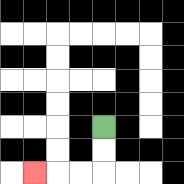{'start': '[4, 5]', 'end': '[1, 7]', 'path_directions': 'D,D,L,L,L', 'path_coordinates': '[[4, 5], [4, 6], [4, 7], [3, 7], [2, 7], [1, 7]]'}